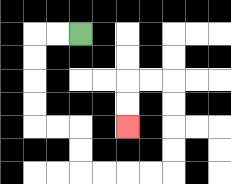{'start': '[3, 1]', 'end': '[5, 5]', 'path_directions': 'L,L,D,D,D,D,R,R,D,D,R,R,R,R,U,U,U,U,L,L,D,D', 'path_coordinates': '[[3, 1], [2, 1], [1, 1], [1, 2], [1, 3], [1, 4], [1, 5], [2, 5], [3, 5], [3, 6], [3, 7], [4, 7], [5, 7], [6, 7], [7, 7], [7, 6], [7, 5], [7, 4], [7, 3], [6, 3], [5, 3], [5, 4], [5, 5]]'}